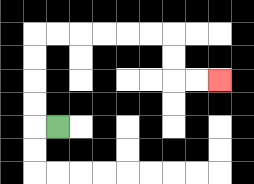{'start': '[2, 5]', 'end': '[9, 3]', 'path_directions': 'L,U,U,U,U,R,R,R,R,R,R,D,D,R,R', 'path_coordinates': '[[2, 5], [1, 5], [1, 4], [1, 3], [1, 2], [1, 1], [2, 1], [3, 1], [4, 1], [5, 1], [6, 1], [7, 1], [7, 2], [7, 3], [8, 3], [9, 3]]'}